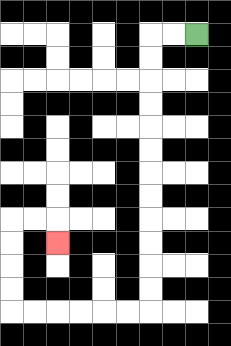{'start': '[8, 1]', 'end': '[2, 10]', 'path_directions': 'L,L,D,D,D,D,D,D,D,D,D,D,D,D,L,L,L,L,L,L,U,U,U,U,R,R,D', 'path_coordinates': '[[8, 1], [7, 1], [6, 1], [6, 2], [6, 3], [6, 4], [6, 5], [6, 6], [6, 7], [6, 8], [6, 9], [6, 10], [6, 11], [6, 12], [6, 13], [5, 13], [4, 13], [3, 13], [2, 13], [1, 13], [0, 13], [0, 12], [0, 11], [0, 10], [0, 9], [1, 9], [2, 9], [2, 10]]'}